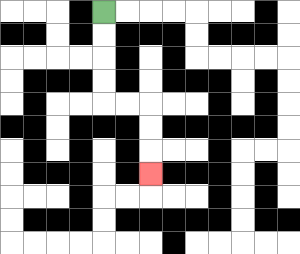{'start': '[4, 0]', 'end': '[6, 7]', 'path_directions': 'D,D,D,D,R,R,D,D,D', 'path_coordinates': '[[4, 0], [4, 1], [4, 2], [4, 3], [4, 4], [5, 4], [6, 4], [6, 5], [6, 6], [6, 7]]'}